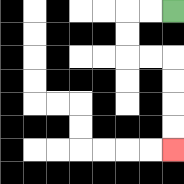{'start': '[7, 0]', 'end': '[7, 6]', 'path_directions': 'L,L,D,D,R,R,D,D,D,D', 'path_coordinates': '[[7, 0], [6, 0], [5, 0], [5, 1], [5, 2], [6, 2], [7, 2], [7, 3], [7, 4], [7, 5], [7, 6]]'}